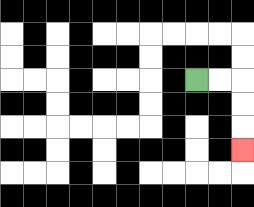{'start': '[8, 3]', 'end': '[10, 6]', 'path_directions': 'R,R,D,D,D', 'path_coordinates': '[[8, 3], [9, 3], [10, 3], [10, 4], [10, 5], [10, 6]]'}